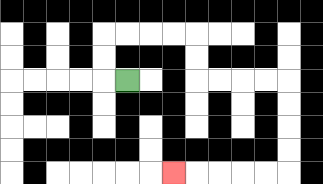{'start': '[5, 3]', 'end': '[7, 7]', 'path_directions': 'L,U,U,R,R,R,R,D,D,R,R,R,R,D,D,D,D,L,L,L,L,L', 'path_coordinates': '[[5, 3], [4, 3], [4, 2], [4, 1], [5, 1], [6, 1], [7, 1], [8, 1], [8, 2], [8, 3], [9, 3], [10, 3], [11, 3], [12, 3], [12, 4], [12, 5], [12, 6], [12, 7], [11, 7], [10, 7], [9, 7], [8, 7], [7, 7]]'}